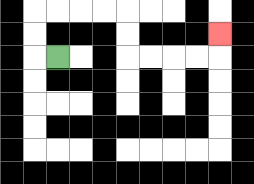{'start': '[2, 2]', 'end': '[9, 1]', 'path_directions': 'L,U,U,R,R,R,R,D,D,R,R,R,R,U', 'path_coordinates': '[[2, 2], [1, 2], [1, 1], [1, 0], [2, 0], [3, 0], [4, 0], [5, 0], [5, 1], [5, 2], [6, 2], [7, 2], [8, 2], [9, 2], [9, 1]]'}